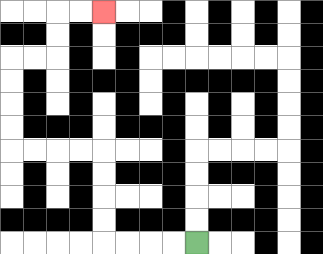{'start': '[8, 10]', 'end': '[4, 0]', 'path_directions': 'L,L,L,L,U,U,U,U,L,L,L,L,U,U,U,U,R,R,U,U,R,R', 'path_coordinates': '[[8, 10], [7, 10], [6, 10], [5, 10], [4, 10], [4, 9], [4, 8], [4, 7], [4, 6], [3, 6], [2, 6], [1, 6], [0, 6], [0, 5], [0, 4], [0, 3], [0, 2], [1, 2], [2, 2], [2, 1], [2, 0], [3, 0], [4, 0]]'}